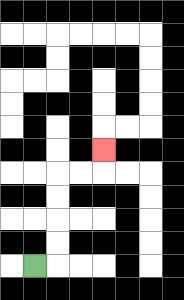{'start': '[1, 11]', 'end': '[4, 6]', 'path_directions': 'R,U,U,U,U,R,R,U', 'path_coordinates': '[[1, 11], [2, 11], [2, 10], [2, 9], [2, 8], [2, 7], [3, 7], [4, 7], [4, 6]]'}